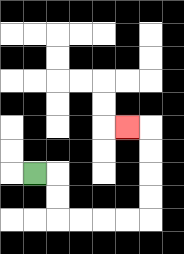{'start': '[1, 7]', 'end': '[5, 5]', 'path_directions': 'R,D,D,R,R,R,R,U,U,U,U,L', 'path_coordinates': '[[1, 7], [2, 7], [2, 8], [2, 9], [3, 9], [4, 9], [5, 9], [6, 9], [6, 8], [6, 7], [6, 6], [6, 5], [5, 5]]'}